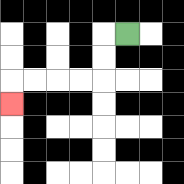{'start': '[5, 1]', 'end': '[0, 4]', 'path_directions': 'L,D,D,L,L,L,L,D', 'path_coordinates': '[[5, 1], [4, 1], [4, 2], [4, 3], [3, 3], [2, 3], [1, 3], [0, 3], [0, 4]]'}